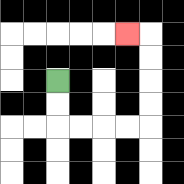{'start': '[2, 3]', 'end': '[5, 1]', 'path_directions': 'D,D,R,R,R,R,U,U,U,U,L', 'path_coordinates': '[[2, 3], [2, 4], [2, 5], [3, 5], [4, 5], [5, 5], [6, 5], [6, 4], [6, 3], [6, 2], [6, 1], [5, 1]]'}